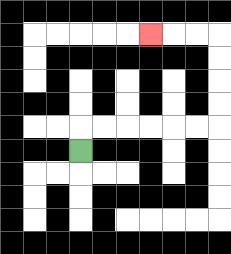{'start': '[3, 6]', 'end': '[6, 1]', 'path_directions': 'U,R,R,R,R,R,R,U,U,U,U,L,L,L', 'path_coordinates': '[[3, 6], [3, 5], [4, 5], [5, 5], [6, 5], [7, 5], [8, 5], [9, 5], [9, 4], [9, 3], [9, 2], [9, 1], [8, 1], [7, 1], [6, 1]]'}